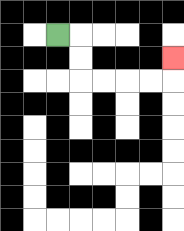{'start': '[2, 1]', 'end': '[7, 2]', 'path_directions': 'R,D,D,R,R,R,R,U', 'path_coordinates': '[[2, 1], [3, 1], [3, 2], [3, 3], [4, 3], [5, 3], [6, 3], [7, 3], [7, 2]]'}